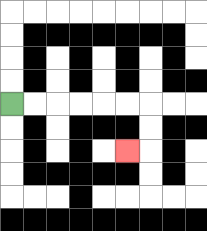{'start': '[0, 4]', 'end': '[5, 6]', 'path_directions': 'R,R,R,R,R,R,D,D,L', 'path_coordinates': '[[0, 4], [1, 4], [2, 4], [3, 4], [4, 4], [5, 4], [6, 4], [6, 5], [6, 6], [5, 6]]'}